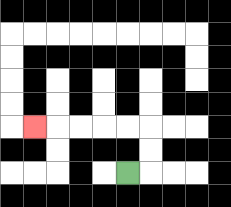{'start': '[5, 7]', 'end': '[1, 5]', 'path_directions': 'R,U,U,L,L,L,L,L', 'path_coordinates': '[[5, 7], [6, 7], [6, 6], [6, 5], [5, 5], [4, 5], [3, 5], [2, 5], [1, 5]]'}